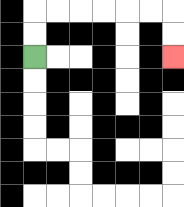{'start': '[1, 2]', 'end': '[7, 2]', 'path_directions': 'U,U,R,R,R,R,R,R,D,D', 'path_coordinates': '[[1, 2], [1, 1], [1, 0], [2, 0], [3, 0], [4, 0], [5, 0], [6, 0], [7, 0], [7, 1], [7, 2]]'}